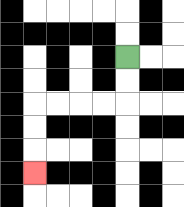{'start': '[5, 2]', 'end': '[1, 7]', 'path_directions': 'D,D,L,L,L,L,D,D,D', 'path_coordinates': '[[5, 2], [5, 3], [5, 4], [4, 4], [3, 4], [2, 4], [1, 4], [1, 5], [1, 6], [1, 7]]'}